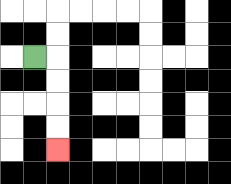{'start': '[1, 2]', 'end': '[2, 6]', 'path_directions': 'R,D,D,D,D', 'path_coordinates': '[[1, 2], [2, 2], [2, 3], [2, 4], [2, 5], [2, 6]]'}